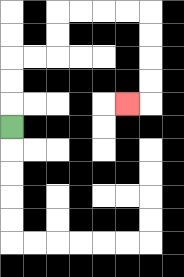{'start': '[0, 5]', 'end': '[5, 4]', 'path_directions': 'U,U,U,R,R,U,U,R,R,R,R,D,D,D,D,L', 'path_coordinates': '[[0, 5], [0, 4], [0, 3], [0, 2], [1, 2], [2, 2], [2, 1], [2, 0], [3, 0], [4, 0], [5, 0], [6, 0], [6, 1], [6, 2], [6, 3], [6, 4], [5, 4]]'}